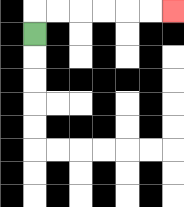{'start': '[1, 1]', 'end': '[7, 0]', 'path_directions': 'U,R,R,R,R,R,R', 'path_coordinates': '[[1, 1], [1, 0], [2, 0], [3, 0], [4, 0], [5, 0], [6, 0], [7, 0]]'}